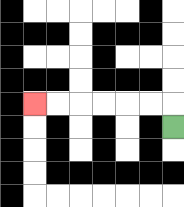{'start': '[7, 5]', 'end': '[1, 4]', 'path_directions': 'U,L,L,L,L,L,L', 'path_coordinates': '[[7, 5], [7, 4], [6, 4], [5, 4], [4, 4], [3, 4], [2, 4], [1, 4]]'}